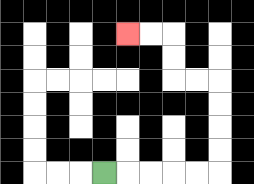{'start': '[4, 7]', 'end': '[5, 1]', 'path_directions': 'R,R,R,R,R,U,U,U,U,L,L,U,U,L,L', 'path_coordinates': '[[4, 7], [5, 7], [6, 7], [7, 7], [8, 7], [9, 7], [9, 6], [9, 5], [9, 4], [9, 3], [8, 3], [7, 3], [7, 2], [7, 1], [6, 1], [5, 1]]'}